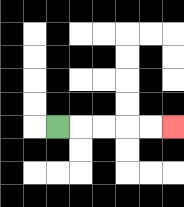{'start': '[2, 5]', 'end': '[7, 5]', 'path_directions': 'R,R,R,R,R', 'path_coordinates': '[[2, 5], [3, 5], [4, 5], [5, 5], [6, 5], [7, 5]]'}